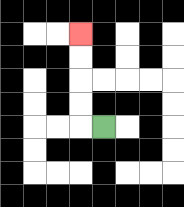{'start': '[4, 5]', 'end': '[3, 1]', 'path_directions': 'L,U,U,U,U', 'path_coordinates': '[[4, 5], [3, 5], [3, 4], [3, 3], [3, 2], [3, 1]]'}